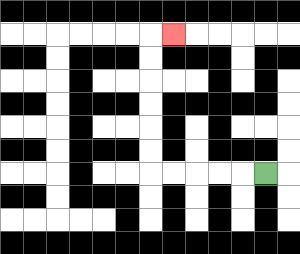{'start': '[11, 7]', 'end': '[7, 1]', 'path_directions': 'L,L,L,L,L,U,U,U,U,U,U,R', 'path_coordinates': '[[11, 7], [10, 7], [9, 7], [8, 7], [7, 7], [6, 7], [6, 6], [6, 5], [6, 4], [6, 3], [6, 2], [6, 1], [7, 1]]'}